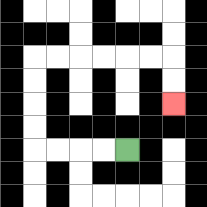{'start': '[5, 6]', 'end': '[7, 4]', 'path_directions': 'L,L,L,L,U,U,U,U,R,R,R,R,R,R,D,D', 'path_coordinates': '[[5, 6], [4, 6], [3, 6], [2, 6], [1, 6], [1, 5], [1, 4], [1, 3], [1, 2], [2, 2], [3, 2], [4, 2], [5, 2], [6, 2], [7, 2], [7, 3], [7, 4]]'}